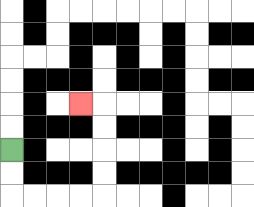{'start': '[0, 6]', 'end': '[3, 4]', 'path_directions': 'D,D,R,R,R,R,U,U,U,U,L', 'path_coordinates': '[[0, 6], [0, 7], [0, 8], [1, 8], [2, 8], [3, 8], [4, 8], [4, 7], [4, 6], [4, 5], [4, 4], [3, 4]]'}